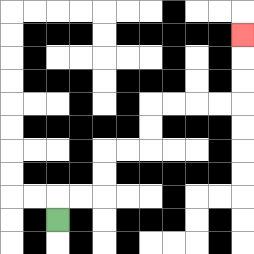{'start': '[2, 9]', 'end': '[10, 1]', 'path_directions': 'U,R,R,U,U,R,R,U,U,R,R,R,R,U,U,U', 'path_coordinates': '[[2, 9], [2, 8], [3, 8], [4, 8], [4, 7], [4, 6], [5, 6], [6, 6], [6, 5], [6, 4], [7, 4], [8, 4], [9, 4], [10, 4], [10, 3], [10, 2], [10, 1]]'}